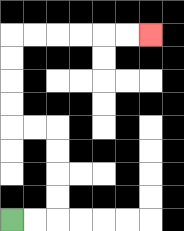{'start': '[0, 9]', 'end': '[6, 1]', 'path_directions': 'R,R,U,U,U,U,L,L,U,U,U,U,R,R,R,R,R,R', 'path_coordinates': '[[0, 9], [1, 9], [2, 9], [2, 8], [2, 7], [2, 6], [2, 5], [1, 5], [0, 5], [0, 4], [0, 3], [0, 2], [0, 1], [1, 1], [2, 1], [3, 1], [4, 1], [5, 1], [6, 1]]'}